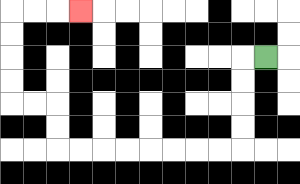{'start': '[11, 2]', 'end': '[3, 0]', 'path_directions': 'L,D,D,D,D,L,L,L,L,L,L,L,L,U,U,L,L,U,U,U,U,R,R,R', 'path_coordinates': '[[11, 2], [10, 2], [10, 3], [10, 4], [10, 5], [10, 6], [9, 6], [8, 6], [7, 6], [6, 6], [5, 6], [4, 6], [3, 6], [2, 6], [2, 5], [2, 4], [1, 4], [0, 4], [0, 3], [0, 2], [0, 1], [0, 0], [1, 0], [2, 0], [3, 0]]'}